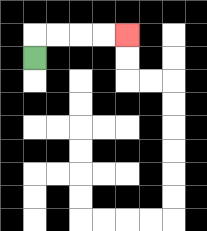{'start': '[1, 2]', 'end': '[5, 1]', 'path_directions': 'U,R,R,R,R', 'path_coordinates': '[[1, 2], [1, 1], [2, 1], [3, 1], [4, 1], [5, 1]]'}